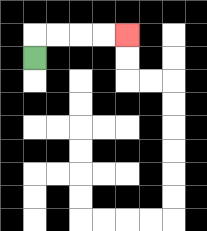{'start': '[1, 2]', 'end': '[5, 1]', 'path_directions': 'U,R,R,R,R', 'path_coordinates': '[[1, 2], [1, 1], [2, 1], [3, 1], [4, 1], [5, 1]]'}